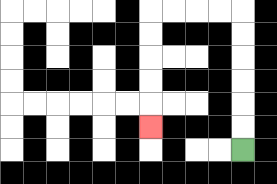{'start': '[10, 6]', 'end': '[6, 5]', 'path_directions': 'U,U,U,U,U,U,L,L,L,L,D,D,D,D,D', 'path_coordinates': '[[10, 6], [10, 5], [10, 4], [10, 3], [10, 2], [10, 1], [10, 0], [9, 0], [8, 0], [7, 0], [6, 0], [6, 1], [6, 2], [6, 3], [6, 4], [6, 5]]'}